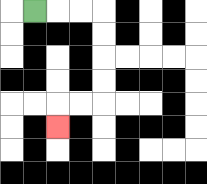{'start': '[1, 0]', 'end': '[2, 5]', 'path_directions': 'R,R,R,D,D,D,D,L,L,D', 'path_coordinates': '[[1, 0], [2, 0], [3, 0], [4, 0], [4, 1], [4, 2], [4, 3], [4, 4], [3, 4], [2, 4], [2, 5]]'}